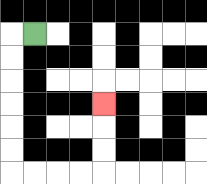{'start': '[1, 1]', 'end': '[4, 4]', 'path_directions': 'L,D,D,D,D,D,D,R,R,R,R,U,U,U', 'path_coordinates': '[[1, 1], [0, 1], [0, 2], [0, 3], [0, 4], [0, 5], [0, 6], [0, 7], [1, 7], [2, 7], [3, 7], [4, 7], [4, 6], [4, 5], [4, 4]]'}